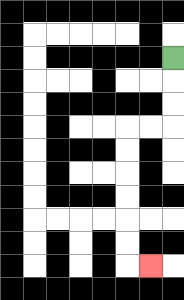{'start': '[7, 2]', 'end': '[6, 11]', 'path_directions': 'D,D,D,L,L,D,D,D,D,D,D,R', 'path_coordinates': '[[7, 2], [7, 3], [7, 4], [7, 5], [6, 5], [5, 5], [5, 6], [5, 7], [5, 8], [5, 9], [5, 10], [5, 11], [6, 11]]'}